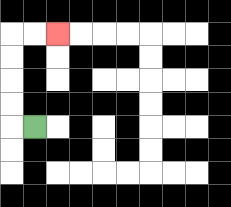{'start': '[1, 5]', 'end': '[2, 1]', 'path_directions': 'L,U,U,U,U,R,R', 'path_coordinates': '[[1, 5], [0, 5], [0, 4], [0, 3], [0, 2], [0, 1], [1, 1], [2, 1]]'}